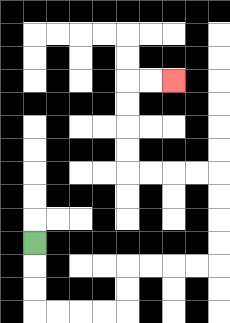{'start': '[1, 10]', 'end': '[7, 3]', 'path_directions': 'D,D,D,R,R,R,R,U,U,R,R,R,R,U,U,U,U,L,L,L,L,U,U,U,U,R,R', 'path_coordinates': '[[1, 10], [1, 11], [1, 12], [1, 13], [2, 13], [3, 13], [4, 13], [5, 13], [5, 12], [5, 11], [6, 11], [7, 11], [8, 11], [9, 11], [9, 10], [9, 9], [9, 8], [9, 7], [8, 7], [7, 7], [6, 7], [5, 7], [5, 6], [5, 5], [5, 4], [5, 3], [6, 3], [7, 3]]'}